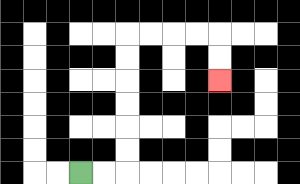{'start': '[3, 7]', 'end': '[9, 3]', 'path_directions': 'R,R,U,U,U,U,U,U,R,R,R,R,D,D', 'path_coordinates': '[[3, 7], [4, 7], [5, 7], [5, 6], [5, 5], [5, 4], [5, 3], [5, 2], [5, 1], [6, 1], [7, 1], [8, 1], [9, 1], [9, 2], [9, 3]]'}